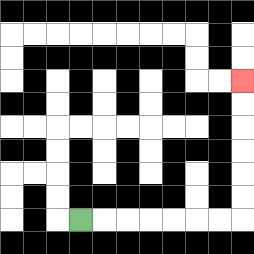{'start': '[3, 9]', 'end': '[10, 3]', 'path_directions': 'R,R,R,R,R,R,R,U,U,U,U,U,U', 'path_coordinates': '[[3, 9], [4, 9], [5, 9], [6, 9], [7, 9], [8, 9], [9, 9], [10, 9], [10, 8], [10, 7], [10, 6], [10, 5], [10, 4], [10, 3]]'}